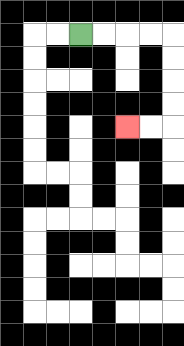{'start': '[3, 1]', 'end': '[5, 5]', 'path_directions': 'R,R,R,R,D,D,D,D,L,L', 'path_coordinates': '[[3, 1], [4, 1], [5, 1], [6, 1], [7, 1], [7, 2], [7, 3], [7, 4], [7, 5], [6, 5], [5, 5]]'}